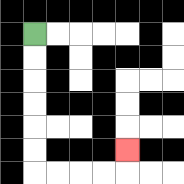{'start': '[1, 1]', 'end': '[5, 6]', 'path_directions': 'D,D,D,D,D,D,R,R,R,R,U', 'path_coordinates': '[[1, 1], [1, 2], [1, 3], [1, 4], [1, 5], [1, 6], [1, 7], [2, 7], [3, 7], [4, 7], [5, 7], [5, 6]]'}